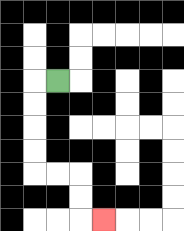{'start': '[2, 3]', 'end': '[4, 9]', 'path_directions': 'L,D,D,D,D,R,R,D,D,R', 'path_coordinates': '[[2, 3], [1, 3], [1, 4], [1, 5], [1, 6], [1, 7], [2, 7], [3, 7], [3, 8], [3, 9], [4, 9]]'}